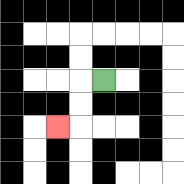{'start': '[4, 3]', 'end': '[2, 5]', 'path_directions': 'L,D,D,L', 'path_coordinates': '[[4, 3], [3, 3], [3, 4], [3, 5], [2, 5]]'}